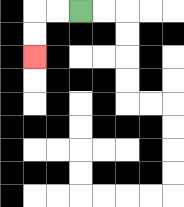{'start': '[3, 0]', 'end': '[1, 2]', 'path_directions': 'L,L,D,D', 'path_coordinates': '[[3, 0], [2, 0], [1, 0], [1, 1], [1, 2]]'}